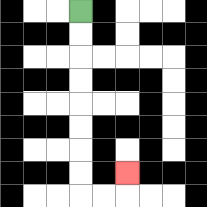{'start': '[3, 0]', 'end': '[5, 7]', 'path_directions': 'D,D,D,D,D,D,D,D,R,R,U', 'path_coordinates': '[[3, 0], [3, 1], [3, 2], [3, 3], [3, 4], [3, 5], [3, 6], [3, 7], [3, 8], [4, 8], [5, 8], [5, 7]]'}